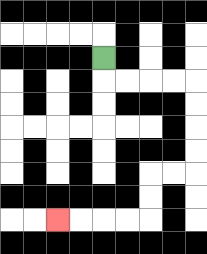{'start': '[4, 2]', 'end': '[2, 9]', 'path_directions': 'D,R,R,R,R,D,D,D,D,L,L,D,D,L,L,L,L', 'path_coordinates': '[[4, 2], [4, 3], [5, 3], [6, 3], [7, 3], [8, 3], [8, 4], [8, 5], [8, 6], [8, 7], [7, 7], [6, 7], [6, 8], [6, 9], [5, 9], [4, 9], [3, 9], [2, 9]]'}